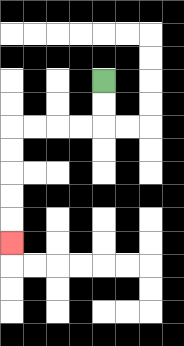{'start': '[4, 3]', 'end': '[0, 10]', 'path_directions': 'D,D,L,L,L,L,D,D,D,D,D', 'path_coordinates': '[[4, 3], [4, 4], [4, 5], [3, 5], [2, 5], [1, 5], [0, 5], [0, 6], [0, 7], [0, 8], [0, 9], [0, 10]]'}